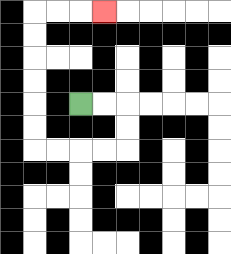{'start': '[3, 4]', 'end': '[4, 0]', 'path_directions': 'R,R,D,D,L,L,L,L,U,U,U,U,U,U,R,R,R', 'path_coordinates': '[[3, 4], [4, 4], [5, 4], [5, 5], [5, 6], [4, 6], [3, 6], [2, 6], [1, 6], [1, 5], [1, 4], [1, 3], [1, 2], [1, 1], [1, 0], [2, 0], [3, 0], [4, 0]]'}